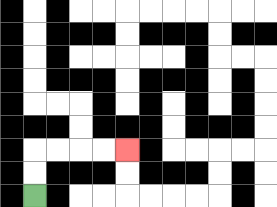{'start': '[1, 8]', 'end': '[5, 6]', 'path_directions': 'U,U,R,R,R,R', 'path_coordinates': '[[1, 8], [1, 7], [1, 6], [2, 6], [3, 6], [4, 6], [5, 6]]'}